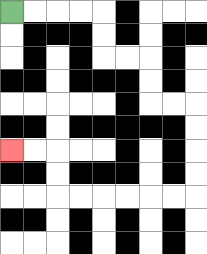{'start': '[0, 0]', 'end': '[0, 6]', 'path_directions': 'R,R,R,R,D,D,R,R,D,D,R,R,D,D,D,D,L,L,L,L,L,L,U,U,L,L', 'path_coordinates': '[[0, 0], [1, 0], [2, 0], [3, 0], [4, 0], [4, 1], [4, 2], [5, 2], [6, 2], [6, 3], [6, 4], [7, 4], [8, 4], [8, 5], [8, 6], [8, 7], [8, 8], [7, 8], [6, 8], [5, 8], [4, 8], [3, 8], [2, 8], [2, 7], [2, 6], [1, 6], [0, 6]]'}